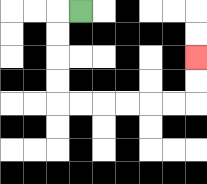{'start': '[3, 0]', 'end': '[8, 2]', 'path_directions': 'L,D,D,D,D,R,R,R,R,R,R,U,U', 'path_coordinates': '[[3, 0], [2, 0], [2, 1], [2, 2], [2, 3], [2, 4], [3, 4], [4, 4], [5, 4], [6, 4], [7, 4], [8, 4], [8, 3], [8, 2]]'}